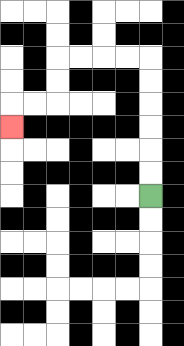{'start': '[6, 8]', 'end': '[0, 5]', 'path_directions': 'U,U,U,U,U,U,L,L,L,L,D,D,L,L,D', 'path_coordinates': '[[6, 8], [6, 7], [6, 6], [6, 5], [6, 4], [6, 3], [6, 2], [5, 2], [4, 2], [3, 2], [2, 2], [2, 3], [2, 4], [1, 4], [0, 4], [0, 5]]'}